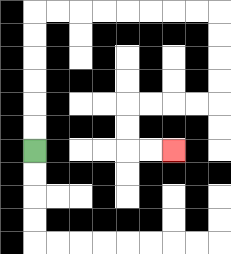{'start': '[1, 6]', 'end': '[7, 6]', 'path_directions': 'U,U,U,U,U,U,R,R,R,R,R,R,R,R,D,D,D,D,L,L,L,L,D,D,R,R', 'path_coordinates': '[[1, 6], [1, 5], [1, 4], [1, 3], [1, 2], [1, 1], [1, 0], [2, 0], [3, 0], [4, 0], [5, 0], [6, 0], [7, 0], [8, 0], [9, 0], [9, 1], [9, 2], [9, 3], [9, 4], [8, 4], [7, 4], [6, 4], [5, 4], [5, 5], [5, 6], [6, 6], [7, 6]]'}